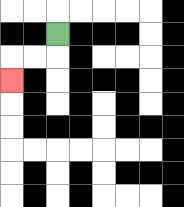{'start': '[2, 1]', 'end': '[0, 3]', 'path_directions': 'D,L,L,D', 'path_coordinates': '[[2, 1], [2, 2], [1, 2], [0, 2], [0, 3]]'}